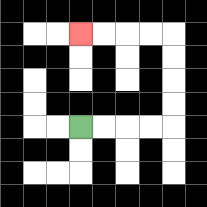{'start': '[3, 5]', 'end': '[3, 1]', 'path_directions': 'R,R,R,R,U,U,U,U,L,L,L,L', 'path_coordinates': '[[3, 5], [4, 5], [5, 5], [6, 5], [7, 5], [7, 4], [7, 3], [7, 2], [7, 1], [6, 1], [5, 1], [4, 1], [3, 1]]'}